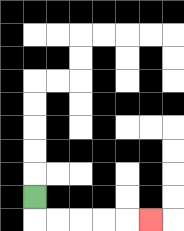{'start': '[1, 8]', 'end': '[6, 9]', 'path_directions': 'D,R,R,R,R,R', 'path_coordinates': '[[1, 8], [1, 9], [2, 9], [3, 9], [4, 9], [5, 9], [6, 9]]'}